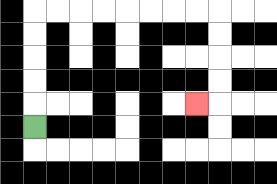{'start': '[1, 5]', 'end': '[8, 4]', 'path_directions': 'U,U,U,U,U,R,R,R,R,R,R,R,R,D,D,D,D,L', 'path_coordinates': '[[1, 5], [1, 4], [1, 3], [1, 2], [1, 1], [1, 0], [2, 0], [3, 0], [4, 0], [5, 0], [6, 0], [7, 0], [8, 0], [9, 0], [9, 1], [9, 2], [9, 3], [9, 4], [8, 4]]'}